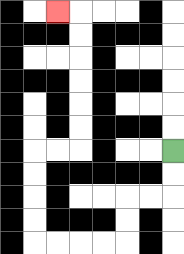{'start': '[7, 6]', 'end': '[2, 0]', 'path_directions': 'D,D,L,L,D,D,L,L,L,L,U,U,U,U,R,R,U,U,U,U,U,U,L', 'path_coordinates': '[[7, 6], [7, 7], [7, 8], [6, 8], [5, 8], [5, 9], [5, 10], [4, 10], [3, 10], [2, 10], [1, 10], [1, 9], [1, 8], [1, 7], [1, 6], [2, 6], [3, 6], [3, 5], [3, 4], [3, 3], [3, 2], [3, 1], [3, 0], [2, 0]]'}